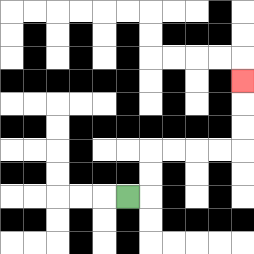{'start': '[5, 8]', 'end': '[10, 3]', 'path_directions': 'R,U,U,R,R,R,R,U,U,U', 'path_coordinates': '[[5, 8], [6, 8], [6, 7], [6, 6], [7, 6], [8, 6], [9, 6], [10, 6], [10, 5], [10, 4], [10, 3]]'}